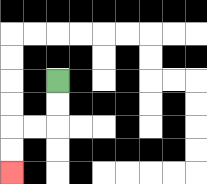{'start': '[2, 3]', 'end': '[0, 7]', 'path_directions': 'D,D,L,L,D,D', 'path_coordinates': '[[2, 3], [2, 4], [2, 5], [1, 5], [0, 5], [0, 6], [0, 7]]'}